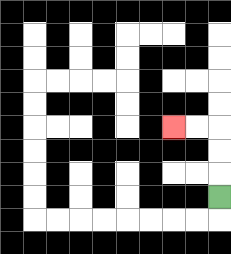{'start': '[9, 8]', 'end': '[7, 5]', 'path_directions': 'U,U,U,L,L', 'path_coordinates': '[[9, 8], [9, 7], [9, 6], [9, 5], [8, 5], [7, 5]]'}